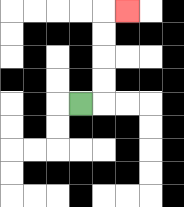{'start': '[3, 4]', 'end': '[5, 0]', 'path_directions': 'R,U,U,U,U,R', 'path_coordinates': '[[3, 4], [4, 4], [4, 3], [4, 2], [4, 1], [4, 0], [5, 0]]'}